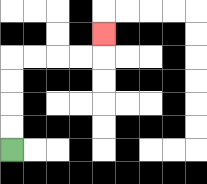{'start': '[0, 6]', 'end': '[4, 1]', 'path_directions': 'U,U,U,U,R,R,R,R,U', 'path_coordinates': '[[0, 6], [0, 5], [0, 4], [0, 3], [0, 2], [1, 2], [2, 2], [3, 2], [4, 2], [4, 1]]'}